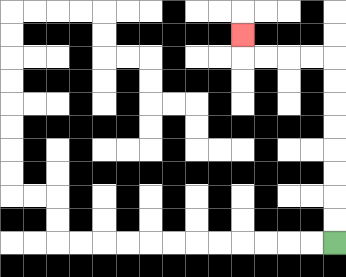{'start': '[14, 10]', 'end': '[10, 1]', 'path_directions': 'U,U,U,U,U,U,U,U,L,L,L,L,U', 'path_coordinates': '[[14, 10], [14, 9], [14, 8], [14, 7], [14, 6], [14, 5], [14, 4], [14, 3], [14, 2], [13, 2], [12, 2], [11, 2], [10, 2], [10, 1]]'}